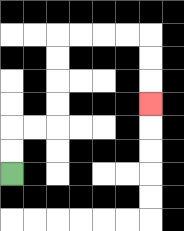{'start': '[0, 7]', 'end': '[6, 4]', 'path_directions': 'U,U,R,R,U,U,U,U,R,R,R,R,D,D,D', 'path_coordinates': '[[0, 7], [0, 6], [0, 5], [1, 5], [2, 5], [2, 4], [2, 3], [2, 2], [2, 1], [3, 1], [4, 1], [5, 1], [6, 1], [6, 2], [6, 3], [6, 4]]'}